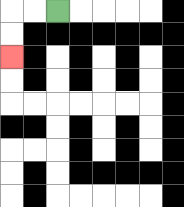{'start': '[2, 0]', 'end': '[0, 2]', 'path_directions': 'L,L,D,D', 'path_coordinates': '[[2, 0], [1, 0], [0, 0], [0, 1], [0, 2]]'}